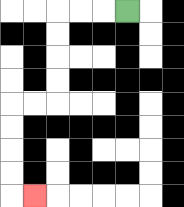{'start': '[5, 0]', 'end': '[1, 8]', 'path_directions': 'L,L,L,D,D,D,D,L,L,D,D,D,D,R', 'path_coordinates': '[[5, 0], [4, 0], [3, 0], [2, 0], [2, 1], [2, 2], [2, 3], [2, 4], [1, 4], [0, 4], [0, 5], [0, 6], [0, 7], [0, 8], [1, 8]]'}